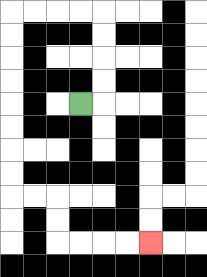{'start': '[3, 4]', 'end': '[6, 10]', 'path_directions': 'R,U,U,U,U,L,L,L,L,D,D,D,D,D,D,D,D,R,R,D,D,R,R,R,R', 'path_coordinates': '[[3, 4], [4, 4], [4, 3], [4, 2], [4, 1], [4, 0], [3, 0], [2, 0], [1, 0], [0, 0], [0, 1], [0, 2], [0, 3], [0, 4], [0, 5], [0, 6], [0, 7], [0, 8], [1, 8], [2, 8], [2, 9], [2, 10], [3, 10], [4, 10], [5, 10], [6, 10]]'}